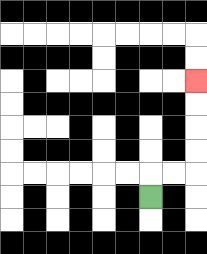{'start': '[6, 8]', 'end': '[8, 3]', 'path_directions': 'U,R,R,U,U,U,U', 'path_coordinates': '[[6, 8], [6, 7], [7, 7], [8, 7], [8, 6], [8, 5], [8, 4], [8, 3]]'}